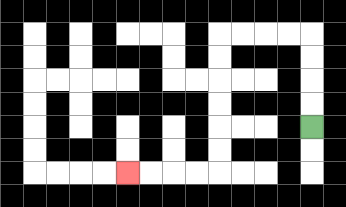{'start': '[13, 5]', 'end': '[5, 7]', 'path_directions': 'U,U,U,U,L,L,L,L,D,D,D,D,D,D,L,L,L,L', 'path_coordinates': '[[13, 5], [13, 4], [13, 3], [13, 2], [13, 1], [12, 1], [11, 1], [10, 1], [9, 1], [9, 2], [9, 3], [9, 4], [9, 5], [9, 6], [9, 7], [8, 7], [7, 7], [6, 7], [5, 7]]'}